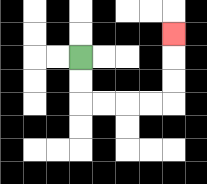{'start': '[3, 2]', 'end': '[7, 1]', 'path_directions': 'D,D,R,R,R,R,U,U,U', 'path_coordinates': '[[3, 2], [3, 3], [3, 4], [4, 4], [5, 4], [6, 4], [7, 4], [7, 3], [7, 2], [7, 1]]'}